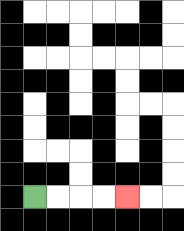{'start': '[1, 8]', 'end': '[5, 8]', 'path_directions': 'R,R,R,R', 'path_coordinates': '[[1, 8], [2, 8], [3, 8], [4, 8], [5, 8]]'}